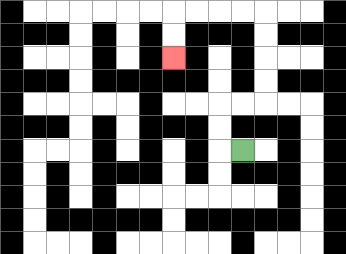{'start': '[10, 6]', 'end': '[7, 2]', 'path_directions': 'L,U,U,R,R,U,U,U,U,L,L,L,L,D,D', 'path_coordinates': '[[10, 6], [9, 6], [9, 5], [9, 4], [10, 4], [11, 4], [11, 3], [11, 2], [11, 1], [11, 0], [10, 0], [9, 0], [8, 0], [7, 0], [7, 1], [7, 2]]'}